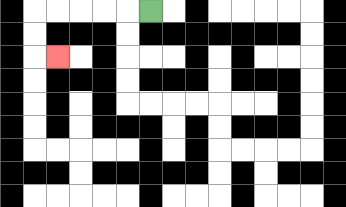{'start': '[6, 0]', 'end': '[2, 2]', 'path_directions': 'L,L,L,L,L,D,D,R', 'path_coordinates': '[[6, 0], [5, 0], [4, 0], [3, 0], [2, 0], [1, 0], [1, 1], [1, 2], [2, 2]]'}